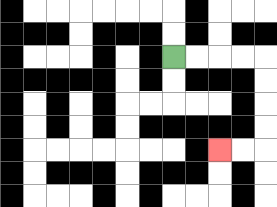{'start': '[7, 2]', 'end': '[9, 6]', 'path_directions': 'R,R,R,R,D,D,D,D,L,L', 'path_coordinates': '[[7, 2], [8, 2], [9, 2], [10, 2], [11, 2], [11, 3], [11, 4], [11, 5], [11, 6], [10, 6], [9, 6]]'}